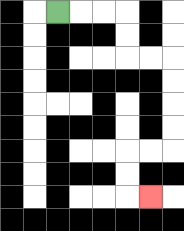{'start': '[2, 0]', 'end': '[6, 8]', 'path_directions': 'R,R,R,D,D,R,R,D,D,D,D,L,L,D,D,R', 'path_coordinates': '[[2, 0], [3, 0], [4, 0], [5, 0], [5, 1], [5, 2], [6, 2], [7, 2], [7, 3], [7, 4], [7, 5], [7, 6], [6, 6], [5, 6], [5, 7], [5, 8], [6, 8]]'}